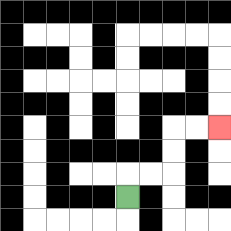{'start': '[5, 8]', 'end': '[9, 5]', 'path_directions': 'U,R,R,U,U,R,R', 'path_coordinates': '[[5, 8], [5, 7], [6, 7], [7, 7], [7, 6], [7, 5], [8, 5], [9, 5]]'}